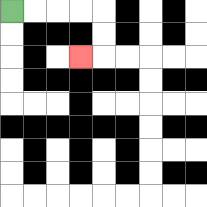{'start': '[0, 0]', 'end': '[3, 2]', 'path_directions': 'R,R,R,R,D,D,L', 'path_coordinates': '[[0, 0], [1, 0], [2, 0], [3, 0], [4, 0], [4, 1], [4, 2], [3, 2]]'}